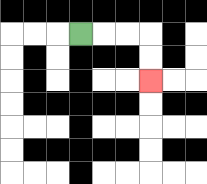{'start': '[3, 1]', 'end': '[6, 3]', 'path_directions': 'R,R,R,D,D', 'path_coordinates': '[[3, 1], [4, 1], [5, 1], [6, 1], [6, 2], [6, 3]]'}